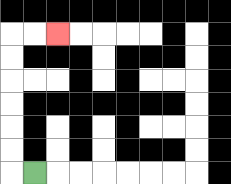{'start': '[1, 7]', 'end': '[2, 1]', 'path_directions': 'L,U,U,U,U,U,U,R,R', 'path_coordinates': '[[1, 7], [0, 7], [0, 6], [0, 5], [0, 4], [0, 3], [0, 2], [0, 1], [1, 1], [2, 1]]'}